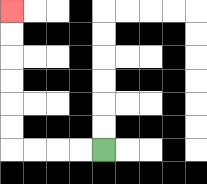{'start': '[4, 6]', 'end': '[0, 0]', 'path_directions': 'L,L,L,L,U,U,U,U,U,U', 'path_coordinates': '[[4, 6], [3, 6], [2, 6], [1, 6], [0, 6], [0, 5], [0, 4], [0, 3], [0, 2], [0, 1], [0, 0]]'}